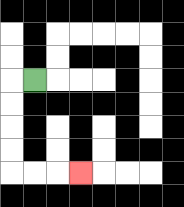{'start': '[1, 3]', 'end': '[3, 7]', 'path_directions': 'L,D,D,D,D,R,R,R', 'path_coordinates': '[[1, 3], [0, 3], [0, 4], [0, 5], [0, 6], [0, 7], [1, 7], [2, 7], [3, 7]]'}